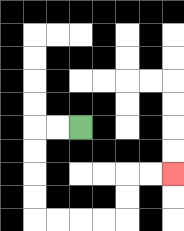{'start': '[3, 5]', 'end': '[7, 7]', 'path_directions': 'L,L,D,D,D,D,R,R,R,R,U,U,R,R', 'path_coordinates': '[[3, 5], [2, 5], [1, 5], [1, 6], [1, 7], [1, 8], [1, 9], [2, 9], [3, 9], [4, 9], [5, 9], [5, 8], [5, 7], [6, 7], [7, 7]]'}